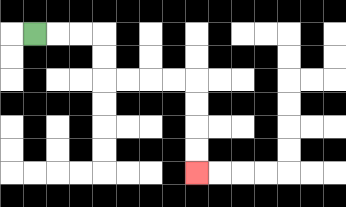{'start': '[1, 1]', 'end': '[8, 7]', 'path_directions': 'R,R,R,D,D,R,R,R,R,D,D,D,D', 'path_coordinates': '[[1, 1], [2, 1], [3, 1], [4, 1], [4, 2], [4, 3], [5, 3], [6, 3], [7, 3], [8, 3], [8, 4], [8, 5], [8, 6], [8, 7]]'}